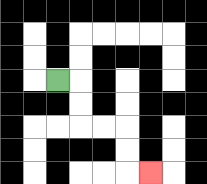{'start': '[2, 3]', 'end': '[6, 7]', 'path_directions': 'R,D,D,R,R,D,D,R', 'path_coordinates': '[[2, 3], [3, 3], [3, 4], [3, 5], [4, 5], [5, 5], [5, 6], [5, 7], [6, 7]]'}